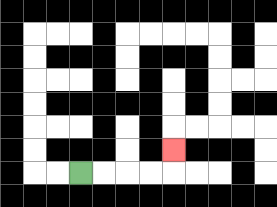{'start': '[3, 7]', 'end': '[7, 6]', 'path_directions': 'R,R,R,R,U', 'path_coordinates': '[[3, 7], [4, 7], [5, 7], [6, 7], [7, 7], [7, 6]]'}